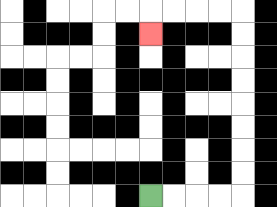{'start': '[6, 8]', 'end': '[6, 1]', 'path_directions': 'R,R,R,R,U,U,U,U,U,U,U,U,L,L,L,L,D', 'path_coordinates': '[[6, 8], [7, 8], [8, 8], [9, 8], [10, 8], [10, 7], [10, 6], [10, 5], [10, 4], [10, 3], [10, 2], [10, 1], [10, 0], [9, 0], [8, 0], [7, 0], [6, 0], [6, 1]]'}